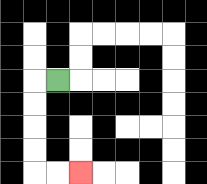{'start': '[2, 3]', 'end': '[3, 7]', 'path_directions': 'L,D,D,D,D,R,R', 'path_coordinates': '[[2, 3], [1, 3], [1, 4], [1, 5], [1, 6], [1, 7], [2, 7], [3, 7]]'}